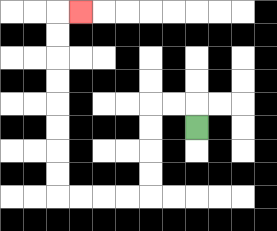{'start': '[8, 5]', 'end': '[3, 0]', 'path_directions': 'U,L,L,D,D,D,D,L,L,L,L,U,U,U,U,U,U,U,U,R', 'path_coordinates': '[[8, 5], [8, 4], [7, 4], [6, 4], [6, 5], [6, 6], [6, 7], [6, 8], [5, 8], [4, 8], [3, 8], [2, 8], [2, 7], [2, 6], [2, 5], [2, 4], [2, 3], [2, 2], [2, 1], [2, 0], [3, 0]]'}